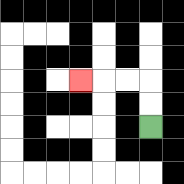{'start': '[6, 5]', 'end': '[3, 3]', 'path_directions': 'U,U,L,L,L', 'path_coordinates': '[[6, 5], [6, 4], [6, 3], [5, 3], [4, 3], [3, 3]]'}